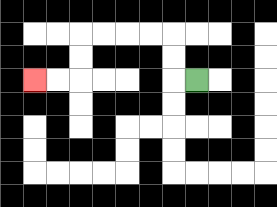{'start': '[8, 3]', 'end': '[1, 3]', 'path_directions': 'L,U,U,L,L,L,L,D,D,L,L', 'path_coordinates': '[[8, 3], [7, 3], [7, 2], [7, 1], [6, 1], [5, 1], [4, 1], [3, 1], [3, 2], [3, 3], [2, 3], [1, 3]]'}